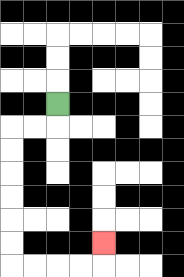{'start': '[2, 4]', 'end': '[4, 10]', 'path_directions': 'D,L,L,D,D,D,D,D,D,R,R,R,R,U', 'path_coordinates': '[[2, 4], [2, 5], [1, 5], [0, 5], [0, 6], [0, 7], [0, 8], [0, 9], [0, 10], [0, 11], [1, 11], [2, 11], [3, 11], [4, 11], [4, 10]]'}